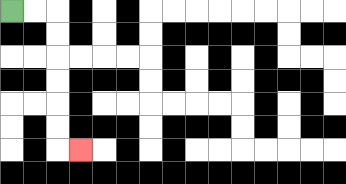{'start': '[0, 0]', 'end': '[3, 6]', 'path_directions': 'R,R,D,D,D,D,D,D,R', 'path_coordinates': '[[0, 0], [1, 0], [2, 0], [2, 1], [2, 2], [2, 3], [2, 4], [2, 5], [2, 6], [3, 6]]'}